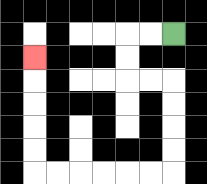{'start': '[7, 1]', 'end': '[1, 2]', 'path_directions': 'L,L,D,D,R,R,D,D,D,D,L,L,L,L,L,L,U,U,U,U,U', 'path_coordinates': '[[7, 1], [6, 1], [5, 1], [5, 2], [5, 3], [6, 3], [7, 3], [7, 4], [7, 5], [7, 6], [7, 7], [6, 7], [5, 7], [4, 7], [3, 7], [2, 7], [1, 7], [1, 6], [1, 5], [1, 4], [1, 3], [1, 2]]'}